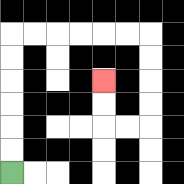{'start': '[0, 7]', 'end': '[4, 3]', 'path_directions': 'U,U,U,U,U,U,R,R,R,R,R,R,D,D,D,D,L,L,U,U', 'path_coordinates': '[[0, 7], [0, 6], [0, 5], [0, 4], [0, 3], [0, 2], [0, 1], [1, 1], [2, 1], [3, 1], [4, 1], [5, 1], [6, 1], [6, 2], [6, 3], [6, 4], [6, 5], [5, 5], [4, 5], [4, 4], [4, 3]]'}